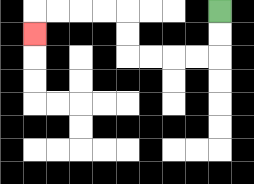{'start': '[9, 0]', 'end': '[1, 1]', 'path_directions': 'D,D,L,L,L,L,U,U,L,L,L,L,D', 'path_coordinates': '[[9, 0], [9, 1], [9, 2], [8, 2], [7, 2], [6, 2], [5, 2], [5, 1], [5, 0], [4, 0], [3, 0], [2, 0], [1, 0], [1, 1]]'}